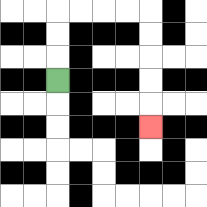{'start': '[2, 3]', 'end': '[6, 5]', 'path_directions': 'U,U,U,R,R,R,R,D,D,D,D,D', 'path_coordinates': '[[2, 3], [2, 2], [2, 1], [2, 0], [3, 0], [4, 0], [5, 0], [6, 0], [6, 1], [6, 2], [6, 3], [6, 4], [6, 5]]'}